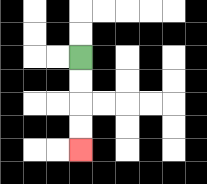{'start': '[3, 2]', 'end': '[3, 6]', 'path_directions': 'D,D,D,D', 'path_coordinates': '[[3, 2], [3, 3], [3, 4], [3, 5], [3, 6]]'}